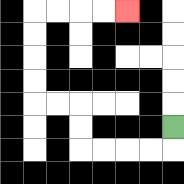{'start': '[7, 5]', 'end': '[5, 0]', 'path_directions': 'D,L,L,L,L,U,U,L,L,U,U,U,U,R,R,R,R', 'path_coordinates': '[[7, 5], [7, 6], [6, 6], [5, 6], [4, 6], [3, 6], [3, 5], [3, 4], [2, 4], [1, 4], [1, 3], [1, 2], [1, 1], [1, 0], [2, 0], [3, 0], [4, 0], [5, 0]]'}